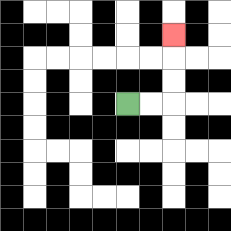{'start': '[5, 4]', 'end': '[7, 1]', 'path_directions': 'R,R,U,U,U', 'path_coordinates': '[[5, 4], [6, 4], [7, 4], [7, 3], [7, 2], [7, 1]]'}